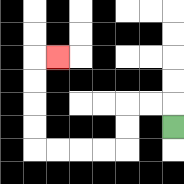{'start': '[7, 5]', 'end': '[2, 2]', 'path_directions': 'U,L,L,D,D,L,L,L,L,U,U,U,U,R', 'path_coordinates': '[[7, 5], [7, 4], [6, 4], [5, 4], [5, 5], [5, 6], [4, 6], [3, 6], [2, 6], [1, 6], [1, 5], [1, 4], [1, 3], [1, 2], [2, 2]]'}